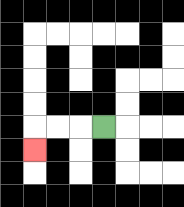{'start': '[4, 5]', 'end': '[1, 6]', 'path_directions': 'L,L,L,D', 'path_coordinates': '[[4, 5], [3, 5], [2, 5], [1, 5], [1, 6]]'}